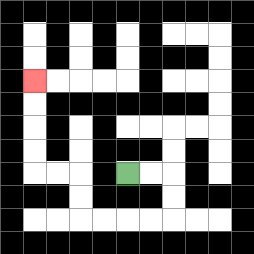{'start': '[5, 7]', 'end': '[1, 3]', 'path_directions': 'R,R,D,D,L,L,L,L,U,U,L,L,U,U,U,U', 'path_coordinates': '[[5, 7], [6, 7], [7, 7], [7, 8], [7, 9], [6, 9], [5, 9], [4, 9], [3, 9], [3, 8], [3, 7], [2, 7], [1, 7], [1, 6], [1, 5], [1, 4], [1, 3]]'}